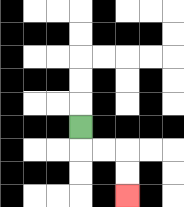{'start': '[3, 5]', 'end': '[5, 8]', 'path_directions': 'D,R,R,D,D', 'path_coordinates': '[[3, 5], [3, 6], [4, 6], [5, 6], [5, 7], [5, 8]]'}